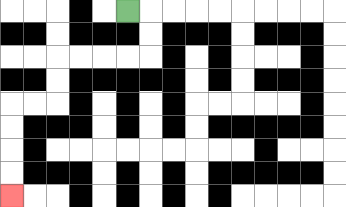{'start': '[5, 0]', 'end': '[0, 8]', 'path_directions': 'R,D,D,L,L,L,L,D,D,L,L,D,D,D,D', 'path_coordinates': '[[5, 0], [6, 0], [6, 1], [6, 2], [5, 2], [4, 2], [3, 2], [2, 2], [2, 3], [2, 4], [1, 4], [0, 4], [0, 5], [0, 6], [0, 7], [0, 8]]'}